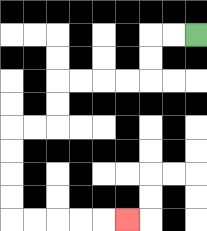{'start': '[8, 1]', 'end': '[5, 9]', 'path_directions': 'L,L,D,D,L,L,L,L,D,D,L,L,D,D,D,D,R,R,R,R,R', 'path_coordinates': '[[8, 1], [7, 1], [6, 1], [6, 2], [6, 3], [5, 3], [4, 3], [3, 3], [2, 3], [2, 4], [2, 5], [1, 5], [0, 5], [0, 6], [0, 7], [0, 8], [0, 9], [1, 9], [2, 9], [3, 9], [4, 9], [5, 9]]'}